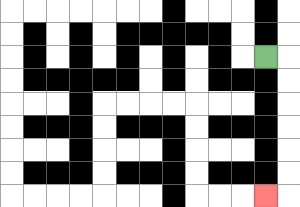{'start': '[11, 2]', 'end': '[11, 8]', 'path_directions': 'R,D,D,D,D,D,D,L', 'path_coordinates': '[[11, 2], [12, 2], [12, 3], [12, 4], [12, 5], [12, 6], [12, 7], [12, 8], [11, 8]]'}